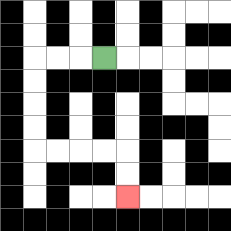{'start': '[4, 2]', 'end': '[5, 8]', 'path_directions': 'L,L,L,D,D,D,D,R,R,R,R,D,D', 'path_coordinates': '[[4, 2], [3, 2], [2, 2], [1, 2], [1, 3], [1, 4], [1, 5], [1, 6], [2, 6], [3, 6], [4, 6], [5, 6], [5, 7], [5, 8]]'}